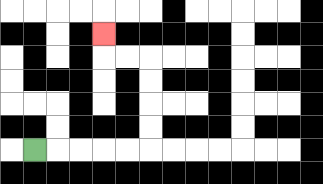{'start': '[1, 6]', 'end': '[4, 1]', 'path_directions': 'R,R,R,R,R,U,U,U,U,L,L,U', 'path_coordinates': '[[1, 6], [2, 6], [3, 6], [4, 6], [5, 6], [6, 6], [6, 5], [6, 4], [6, 3], [6, 2], [5, 2], [4, 2], [4, 1]]'}